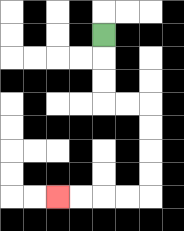{'start': '[4, 1]', 'end': '[2, 8]', 'path_directions': 'D,D,D,R,R,D,D,D,D,L,L,L,L', 'path_coordinates': '[[4, 1], [4, 2], [4, 3], [4, 4], [5, 4], [6, 4], [6, 5], [6, 6], [6, 7], [6, 8], [5, 8], [4, 8], [3, 8], [2, 8]]'}